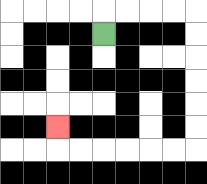{'start': '[4, 1]', 'end': '[2, 5]', 'path_directions': 'U,R,R,R,R,D,D,D,D,D,D,L,L,L,L,L,L,U', 'path_coordinates': '[[4, 1], [4, 0], [5, 0], [6, 0], [7, 0], [8, 0], [8, 1], [8, 2], [8, 3], [8, 4], [8, 5], [8, 6], [7, 6], [6, 6], [5, 6], [4, 6], [3, 6], [2, 6], [2, 5]]'}